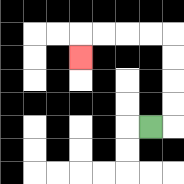{'start': '[6, 5]', 'end': '[3, 2]', 'path_directions': 'R,U,U,U,U,L,L,L,L,D', 'path_coordinates': '[[6, 5], [7, 5], [7, 4], [7, 3], [7, 2], [7, 1], [6, 1], [5, 1], [4, 1], [3, 1], [3, 2]]'}